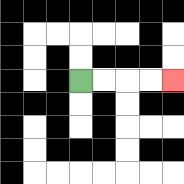{'start': '[3, 3]', 'end': '[7, 3]', 'path_directions': 'R,R,R,R', 'path_coordinates': '[[3, 3], [4, 3], [5, 3], [6, 3], [7, 3]]'}